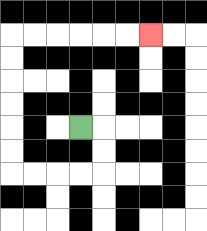{'start': '[3, 5]', 'end': '[6, 1]', 'path_directions': 'R,D,D,L,L,L,L,U,U,U,U,U,U,R,R,R,R,R,R', 'path_coordinates': '[[3, 5], [4, 5], [4, 6], [4, 7], [3, 7], [2, 7], [1, 7], [0, 7], [0, 6], [0, 5], [0, 4], [0, 3], [0, 2], [0, 1], [1, 1], [2, 1], [3, 1], [4, 1], [5, 1], [6, 1]]'}